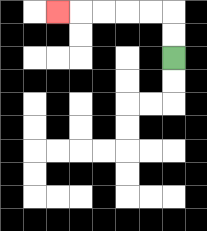{'start': '[7, 2]', 'end': '[2, 0]', 'path_directions': 'U,U,L,L,L,L,L', 'path_coordinates': '[[7, 2], [7, 1], [7, 0], [6, 0], [5, 0], [4, 0], [3, 0], [2, 0]]'}